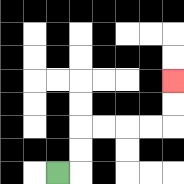{'start': '[2, 7]', 'end': '[7, 3]', 'path_directions': 'R,U,U,R,R,R,R,U,U', 'path_coordinates': '[[2, 7], [3, 7], [3, 6], [3, 5], [4, 5], [5, 5], [6, 5], [7, 5], [7, 4], [7, 3]]'}